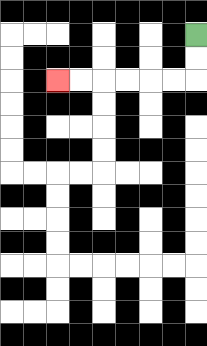{'start': '[8, 1]', 'end': '[2, 3]', 'path_directions': 'D,D,L,L,L,L,L,L', 'path_coordinates': '[[8, 1], [8, 2], [8, 3], [7, 3], [6, 3], [5, 3], [4, 3], [3, 3], [2, 3]]'}